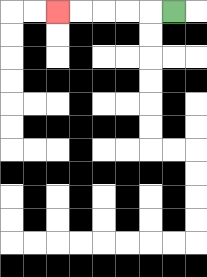{'start': '[7, 0]', 'end': '[2, 0]', 'path_directions': 'L,L,L,L,L', 'path_coordinates': '[[7, 0], [6, 0], [5, 0], [4, 0], [3, 0], [2, 0]]'}